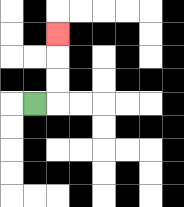{'start': '[1, 4]', 'end': '[2, 1]', 'path_directions': 'R,U,U,U', 'path_coordinates': '[[1, 4], [2, 4], [2, 3], [2, 2], [2, 1]]'}